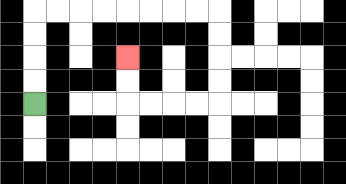{'start': '[1, 4]', 'end': '[5, 2]', 'path_directions': 'U,U,U,U,R,R,R,R,R,R,R,R,D,D,D,D,L,L,L,L,U,U', 'path_coordinates': '[[1, 4], [1, 3], [1, 2], [1, 1], [1, 0], [2, 0], [3, 0], [4, 0], [5, 0], [6, 0], [7, 0], [8, 0], [9, 0], [9, 1], [9, 2], [9, 3], [9, 4], [8, 4], [7, 4], [6, 4], [5, 4], [5, 3], [5, 2]]'}